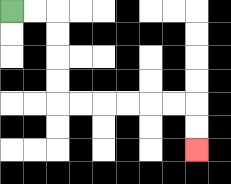{'start': '[0, 0]', 'end': '[8, 6]', 'path_directions': 'R,R,D,D,D,D,R,R,R,R,R,R,D,D', 'path_coordinates': '[[0, 0], [1, 0], [2, 0], [2, 1], [2, 2], [2, 3], [2, 4], [3, 4], [4, 4], [5, 4], [6, 4], [7, 4], [8, 4], [8, 5], [8, 6]]'}